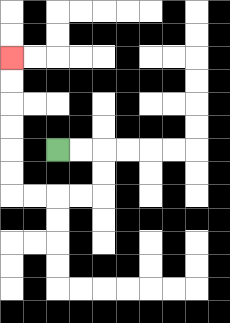{'start': '[2, 6]', 'end': '[0, 2]', 'path_directions': 'R,R,D,D,L,L,L,L,U,U,U,U,U,U', 'path_coordinates': '[[2, 6], [3, 6], [4, 6], [4, 7], [4, 8], [3, 8], [2, 8], [1, 8], [0, 8], [0, 7], [0, 6], [0, 5], [0, 4], [0, 3], [0, 2]]'}